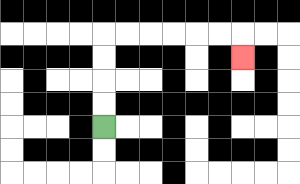{'start': '[4, 5]', 'end': '[10, 2]', 'path_directions': 'U,U,U,U,R,R,R,R,R,R,D', 'path_coordinates': '[[4, 5], [4, 4], [4, 3], [4, 2], [4, 1], [5, 1], [6, 1], [7, 1], [8, 1], [9, 1], [10, 1], [10, 2]]'}